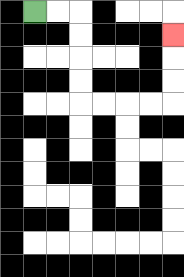{'start': '[1, 0]', 'end': '[7, 1]', 'path_directions': 'R,R,D,D,D,D,R,R,R,R,U,U,U', 'path_coordinates': '[[1, 0], [2, 0], [3, 0], [3, 1], [3, 2], [3, 3], [3, 4], [4, 4], [5, 4], [6, 4], [7, 4], [7, 3], [7, 2], [7, 1]]'}